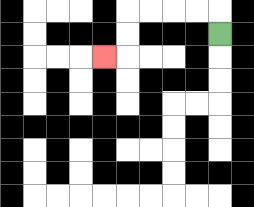{'start': '[9, 1]', 'end': '[4, 2]', 'path_directions': 'U,L,L,L,L,D,D,L', 'path_coordinates': '[[9, 1], [9, 0], [8, 0], [7, 0], [6, 0], [5, 0], [5, 1], [5, 2], [4, 2]]'}